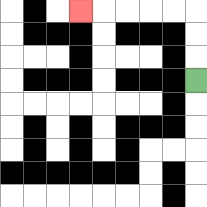{'start': '[8, 3]', 'end': '[3, 0]', 'path_directions': 'U,U,U,L,L,L,L,L', 'path_coordinates': '[[8, 3], [8, 2], [8, 1], [8, 0], [7, 0], [6, 0], [5, 0], [4, 0], [3, 0]]'}